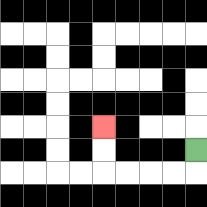{'start': '[8, 6]', 'end': '[4, 5]', 'path_directions': 'D,L,L,L,L,U,U', 'path_coordinates': '[[8, 6], [8, 7], [7, 7], [6, 7], [5, 7], [4, 7], [4, 6], [4, 5]]'}